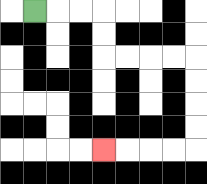{'start': '[1, 0]', 'end': '[4, 6]', 'path_directions': 'R,R,R,D,D,R,R,R,R,D,D,D,D,L,L,L,L', 'path_coordinates': '[[1, 0], [2, 0], [3, 0], [4, 0], [4, 1], [4, 2], [5, 2], [6, 2], [7, 2], [8, 2], [8, 3], [8, 4], [8, 5], [8, 6], [7, 6], [6, 6], [5, 6], [4, 6]]'}